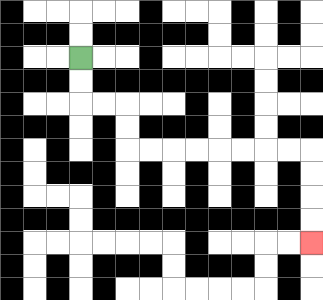{'start': '[3, 2]', 'end': '[13, 10]', 'path_directions': 'D,D,R,R,D,D,R,R,R,R,R,R,R,R,D,D,D,D', 'path_coordinates': '[[3, 2], [3, 3], [3, 4], [4, 4], [5, 4], [5, 5], [5, 6], [6, 6], [7, 6], [8, 6], [9, 6], [10, 6], [11, 6], [12, 6], [13, 6], [13, 7], [13, 8], [13, 9], [13, 10]]'}